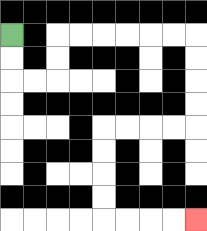{'start': '[0, 1]', 'end': '[8, 9]', 'path_directions': 'D,D,R,R,U,U,R,R,R,R,R,R,D,D,D,D,L,L,L,L,D,D,D,D,R,R,R,R', 'path_coordinates': '[[0, 1], [0, 2], [0, 3], [1, 3], [2, 3], [2, 2], [2, 1], [3, 1], [4, 1], [5, 1], [6, 1], [7, 1], [8, 1], [8, 2], [8, 3], [8, 4], [8, 5], [7, 5], [6, 5], [5, 5], [4, 5], [4, 6], [4, 7], [4, 8], [4, 9], [5, 9], [6, 9], [7, 9], [8, 9]]'}